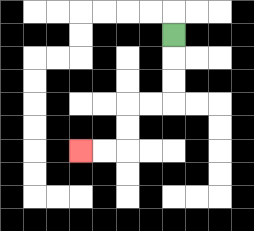{'start': '[7, 1]', 'end': '[3, 6]', 'path_directions': 'D,D,D,L,L,D,D,L,L', 'path_coordinates': '[[7, 1], [7, 2], [7, 3], [7, 4], [6, 4], [5, 4], [5, 5], [5, 6], [4, 6], [3, 6]]'}